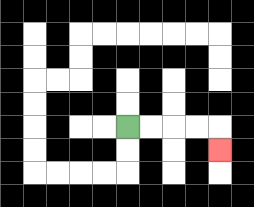{'start': '[5, 5]', 'end': '[9, 6]', 'path_directions': 'R,R,R,R,D', 'path_coordinates': '[[5, 5], [6, 5], [7, 5], [8, 5], [9, 5], [9, 6]]'}